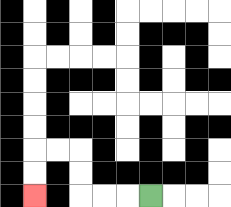{'start': '[6, 8]', 'end': '[1, 8]', 'path_directions': 'L,L,L,U,U,L,L,D,D', 'path_coordinates': '[[6, 8], [5, 8], [4, 8], [3, 8], [3, 7], [3, 6], [2, 6], [1, 6], [1, 7], [1, 8]]'}